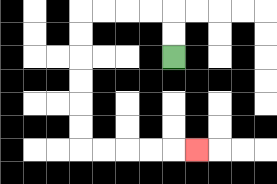{'start': '[7, 2]', 'end': '[8, 6]', 'path_directions': 'U,U,L,L,L,L,D,D,D,D,D,D,R,R,R,R,R', 'path_coordinates': '[[7, 2], [7, 1], [7, 0], [6, 0], [5, 0], [4, 0], [3, 0], [3, 1], [3, 2], [3, 3], [3, 4], [3, 5], [3, 6], [4, 6], [5, 6], [6, 6], [7, 6], [8, 6]]'}